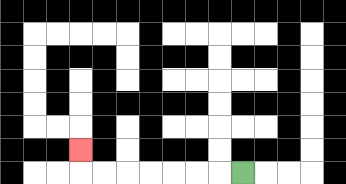{'start': '[10, 7]', 'end': '[3, 6]', 'path_directions': 'L,L,L,L,L,L,L,U', 'path_coordinates': '[[10, 7], [9, 7], [8, 7], [7, 7], [6, 7], [5, 7], [4, 7], [3, 7], [3, 6]]'}